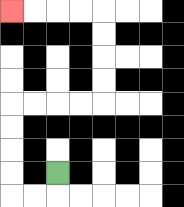{'start': '[2, 7]', 'end': '[0, 0]', 'path_directions': 'D,L,L,U,U,U,U,R,R,R,R,U,U,U,U,L,L,L,L', 'path_coordinates': '[[2, 7], [2, 8], [1, 8], [0, 8], [0, 7], [0, 6], [0, 5], [0, 4], [1, 4], [2, 4], [3, 4], [4, 4], [4, 3], [4, 2], [4, 1], [4, 0], [3, 0], [2, 0], [1, 0], [0, 0]]'}